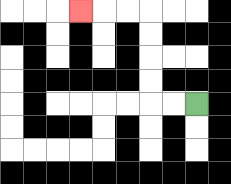{'start': '[8, 4]', 'end': '[3, 0]', 'path_directions': 'L,L,U,U,U,U,L,L,L', 'path_coordinates': '[[8, 4], [7, 4], [6, 4], [6, 3], [6, 2], [6, 1], [6, 0], [5, 0], [4, 0], [3, 0]]'}